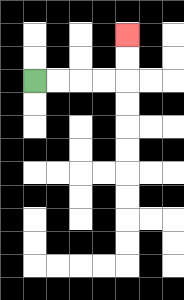{'start': '[1, 3]', 'end': '[5, 1]', 'path_directions': 'R,R,R,R,U,U', 'path_coordinates': '[[1, 3], [2, 3], [3, 3], [4, 3], [5, 3], [5, 2], [5, 1]]'}